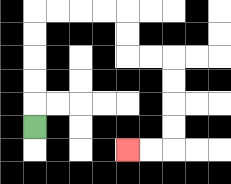{'start': '[1, 5]', 'end': '[5, 6]', 'path_directions': 'U,U,U,U,U,R,R,R,R,D,D,R,R,D,D,D,D,L,L', 'path_coordinates': '[[1, 5], [1, 4], [1, 3], [1, 2], [1, 1], [1, 0], [2, 0], [3, 0], [4, 0], [5, 0], [5, 1], [5, 2], [6, 2], [7, 2], [7, 3], [7, 4], [7, 5], [7, 6], [6, 6], [5, 6]]'}